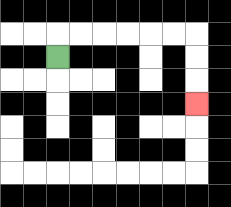{'start': '[2, 2]', 'end': '[8, 4]', 'path_directions': 'U,R,R,R,R,R,R,D,D,D', 'path_coordinates': '[[2, 2], [2, 1], [3, 1], [4, 1], [5, 1], [6, 1], [7, 1], [8, 1], [8, 2], [8, 3], [8, 4]]'}